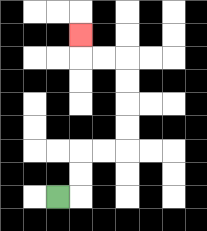{'start': '[2, 8]', 'end': '[3, 1]', 'path_directions': 'R,U,U,R,R,U,U,U,U,L,L,U', 'path_coordinates': '[[2, 8], [3, 8], [3, 7], [3, 6], [4, 6], [5, 6], [5, 5], [5, 4], [5, 3], [5, 2], [4, 2], [3, 2], [3, 1]]'}